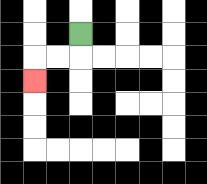{'start': '[3, 1]', 'end': '[1, 3]', 'path_directions': 'D,L,L,D', 'path_coordinates': '[[3, 1], [3, 2], [2, 2], [1, 2], [1, 3]]'}